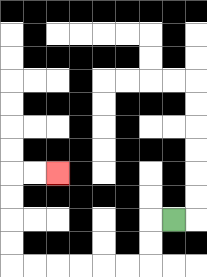{'start': '[7, 9]', 'end': '[2, 7]', 'path_directions': 'L,D,D,L,L,L,L,L,L,U,U,U,U,R,R', 'path_coordinates': '[[7, 9], [6, 9], [6, 10], [6, 11], [5, 11], [4, 11], [3, 11], [2, 11], [1, 11], [0, 11], [0, 10], [0, 9], [0, 8], [0, 7], [1, 7], [2, 7]]'}